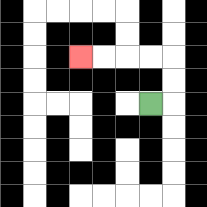{'start': '[6, 4]', 'end': '[3, 2]', 'path_directions': 'R,U,U,L,L,L,L', 'path_coordinates': '[[6, 4], [7, 4], [7, 3], [7, 2], [6, 2], [5, 2], [4, 2], [3, 2]]'}